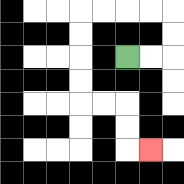{'start': '[5, 2]', 'end': '[6, 6]', 'path_directions': 'R,R,U,U,L,L,L,L,D,D,D,D,R,R,D,D,R', 'path_coordinates': '[[5, 2], [6, 2], [7, 2], [7, 1], [7, 0], [6, 0], [5, 0], [4, 0], [3, 0], [3, 1], [3, 2], [3, 3], [3, 4], [4, 4], [5, 4], [5, 5], [5, 6], [6, 6]]'}